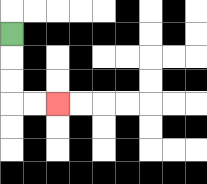{'start': '[0, 1]', 'end': '[2, 4]', 'path_directions': 'D,D,D,R,R', 'path_coordinates': '[[0, 1], [0, 2], [0, 3], [0, 4], [1, 4], [2, 4]]'}